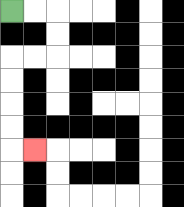{'start': '[0, 0]', 'end': '[1, 6]', 'path_directions': 'R,R,D,D,L,L,D,D,D,D,R', 'path_coordinates': '[[0, 0], [1, 0], [2, 0], [2, 1], [2, 2], [1, 2], [0, 2], [0, 3], [0, 4], [0, 5], [0, 6], [1, 6]]'}